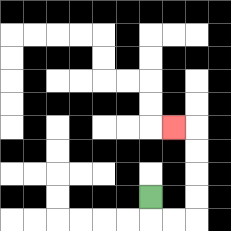{'start': '[6, 8]', 'end': '[7, 5]', 'path_directions': 'D,R,R,U,U,U,U,L', 'path_coordinates': '[[6, 8], [6, 9], [7, 9], [8, 9], [8, 8], [8, 7], [8, 6], [8, 5], [7, 5]]'}